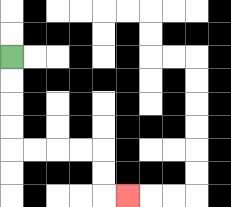{'start': '[0, 2]', 'end': '[5, 8]', 'path_directions': 'D,D,D,D,R,R,R,R,D,D,R', 'path_coordinates': '[[0, 2], [0, 3], [0, 4], [0, 5], [0, 6], [1, 6], [2, 6], [3, 6], [4, 6], [4, 7], [4, 8], [5, 8]]'}